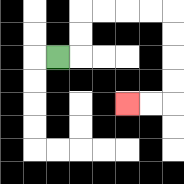{'start': '[2, 2]', 'end': '[5, 4]', 'path_directions': 'R,U,U,R,R,R,R,D,D,D,D,L,L', 'path_coordinates': '[[2, 2], [3, 2], [3, 1], [3, 0], [4, 0], [5, 0], [6, 0], [7, 0], [7, 1], [7, 2], [7, 3], [7, 4], [6, 4], [5, 4]]'}